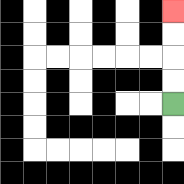{'start': '[7, 4]', 'end': '[7, 0]', 'path_directions': 'U,U,U,U', 'path_coordinates': '[[7, 4], [7, 3], [7, 2], [7, 1], [7, 0]]'}